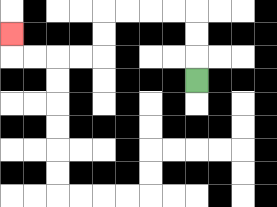{'start': '[8, 3]', 'end': '[0, 1]', 'path_directions': 'U,U,U,L,L,L,L,D,D,L,L,L,L,U', 'path_coordinates': '[[8, 3], [8, 2], [8, 1], [8, 0], [7, 0], [6, 0], [5, 0], [4, 0], [4, 1], [4, 2], [3, 2], [2, 2], [1, 2], [0, 2], [0, 1]]'}